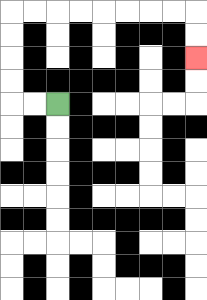{'start': '[2, 4]', 'end': '[8, 2]', 'path_directions': 'L,L,U,U,U,U,R,R,R,R,R,R,R,R,D,D', 'path_coordinates': '[[2, 4], [1, 4], [0, 4], [0, 3], [0, 2], [0, 1], [0, 0], [1, 0], [2, 0], [3, 0], [4, 0], [5, 0], [6, 0], [7, 0], [8, 0], [8, 1], [8, 2]]'}